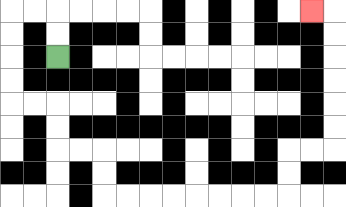{'start': '[2, 2]', 'end': '[13, 0]', 'path_directions': 'U,U,L,L,D,D,D,D,R,R,D,D,R,R,D,D,R,R,R,R,R,R,R,R,U,U,R,R,U,U,U,U,U,U,L', 'path_coordinates': '[[2, 2], [2, 1], [2, 0], [1, 0], [0, 0], [0, 1], [0, 2], [0, 3], [0, 4], [1, 4], [2, 4], [2, 5], [2, 6], [3, 6], [4, 6], [4, 7], [4, 8], [5, 8], [6, 8], [7, 8], [8, 8], [9, 8], [10, 8], [11, 8], [12, 8], [12, 7], [12, 6], [13, 6], [14, 6], [14, 5], [14, 4], [14, 3], [14, 2], [14, 1], [14, 0], [13, 0]]'}